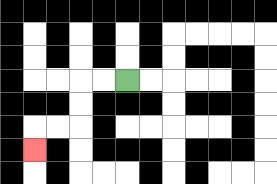{'start': '[5, 3]', 'end': '[1, 6]', 'path_directions': 'L,L,D,D,L,L,D', 'path_coordinates': '[[5, 3], [4, 3], [3, 3], [3, 4], [3, 5], [2, 5], [1, 5], [1, 6]]'}